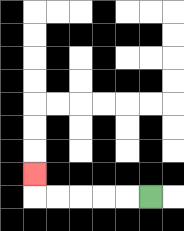{'start': '[6, 8]', 'end': '[1, 7]', 'path_directions': 'L,L,L,L,L,U', 'path_coordinates': '[[6, 8], [5, 8], [4, 8], [3, 8], [2, 8], [1, 8], [1, 7]]'}